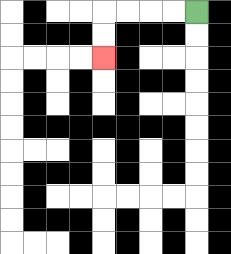{'start': '[8, 0]', 'end': '[4, 2]', 'path_directions': 'L,L,L,L,D,D', 'path_coordinates': '[[8, 0], [7, 0], [6, 0], [5, 0], [4, 0], [4, 1], [4, 2]]'}